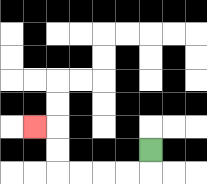{'start': '[6, 6]', 'end': '[1, 5]', 'path_directions': 'D,L,L,L,L,U,U,L', 'path_coordinates': '[[6, 6], [6, 7], [5, 7], [4, 7], [3, 7], [2, 7], [2, 6], [2, 5], [1, 5]]'}